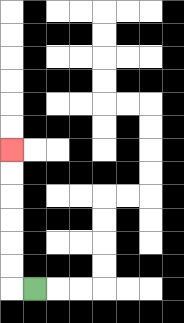{'start': '[1, 12]', 'end': '[0, 6]', 'path_directions': 'L,U,U,U,U,U,U', 'path_coordinates': '[[1, 12], [0, 12], [0, 11], [0, 10], [0, 9], [0, 8], [0, 7], [0, 6]]'}